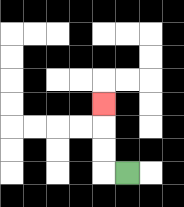{'start': '[5, 7]', 'end': '[4, 4]', 'path_directions': 'L,U,U,U', 'path_coordinates': '[[5, 7], [4, 7], [4, 6], [4, 5], [4, 4]]'}